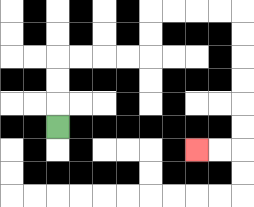{'start': '[2, 5]', 'end': '[8, 6]', 'path_directions': 'U,U,U,R,R,R,R,U,U,R,R,R,R,D,D,D,D,D,D,L,L', 'path_coordinates': '[[2, 5], [2, 4], [2, 3], [2, 2], [3, 2], [4, 2], [5, 2], [6, 2], [6, 1], [6, 0], [7, 0], [8, 0], [9, 0], [10, 0], [10, 1], [10, 2], [10, 3], [10, 4], [10, 5], [10, 6], [9, 6], [8, 6]]'}